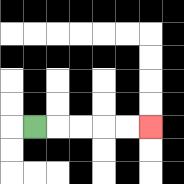{'start': '[1, 5]', 'end': '[6, 5]', 'path_directions': 'R,R,R,R,R', 'path_coordinates': '[[1, 5], [2, 5], [3, 5], [4, 5], [5, 5], [6, 5]]'}